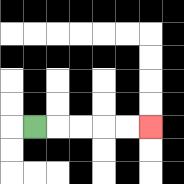{'start': '[1, 5]', 'end': '[6, 5]', 'path_directions': 'R,R,R,R,R', 'path_coordinates': '[[1, 5], [2, 5], [3, 5], [4, 5], [5, 5], [6, 5]]'}